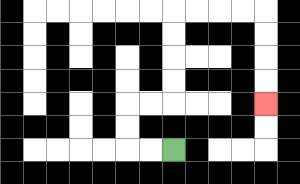{'start': '[7, 6]', 'end': '[11, 4]', 'path_directions': 'L,L,U,U,R,R,U,U,U,U,R,R,R,R,D,D,D,D', 'path_coordinates': '[[7, 6], [6, 6], [5, 6], [5, 5], [5, 4], [6, 4], [7, 4], [7, 3], [7, 2], [7, 1], [7, 0], [8, 0], [9, 0], [10, 0], [11, 0], [11, 1], [11, 2], [11, 3], [11, 4]]'}